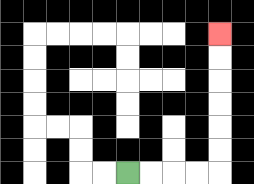{'start': '[5, 7]', 'end': '[9, 1]', 'path_directions': 'R,R,R,R,U,U,U,U,U,U', 'path_coordinates': '[[5, 7], [6, 7], [7, 7], [8, 7], [9, 7], [9, 6], [9, 5], [9, 4], [9, 3], [9, 2], [9, 1]]'}